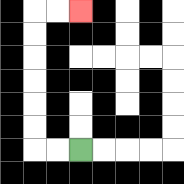{'start': '[3, 6]', 'end': '[3, 0]', 'path_directions': 'L,L,U,U,U,U,U,U,R,R', 'path_coordinates': '[[3, 6], [2, 6], [1, 6], [1, 5], [1, 4], [1, 3], [1, 2], [1, 1], [1, 0], [2, 0], [3, 0]]'}